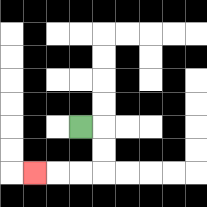{'start': '[3, 5]', 'end': '[1, 7]', 'path_directions': 'R,D,D,L,L,L', 'path_coordinates': '[[3, 5], [4, 5], [4, 6], [4, 7], [3, 7], [2, 7], [1, 7]]'}